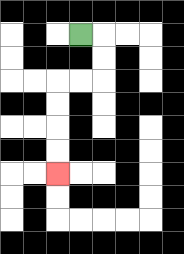{'start': '[3, 1]', 'end': '[2, 7]', 'path_directions': 'R,D,D,L,L,D,D,D,D', 'path_coordinates': '[[3, 1], [4, 1], [4, 2], [4, 3], [3, 3], [2, 3], [2, 4], [2, 5], [2, 6], [2, 7]]'}